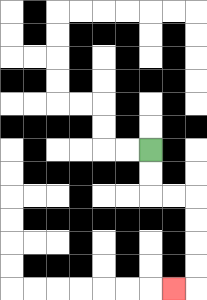{'start': '[6, 6]', 'end': '[7, 12]', 'path_directions': 'D,D,R,R,D,D,D,D,L', 'path_coordinates': '[[6, 6], [6, 7], [6, 8], [7, 8], [8, 8], [8, 9], [8, 10], [8, 11], [8, 12], [7, 12]]'}